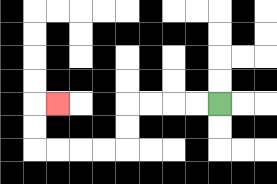{'start': '[9, 4]', 'end': '[2, 4]', 'path_directions': 'L,L,L,L,D,D,L,L,L,L,U,U,R', 'path_coordinates': '[[9, 4], [8, 4], [7, 4], [6, 4], [5, 4], [5, 5], [5, 6], [4, 6], [3, 6], [2, 6], [1, 6], [1, 5], [1, 4], [2, 4]]'}